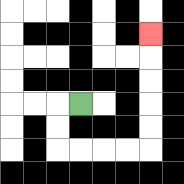{'start': '[3, 4]', 'end': '[6, 1]', 'path_directions': 'L,D,D,R,R,R,R,U,U,U,U,U', 'path_coordinates': '[[3, 4], [2, 4], [2, 5], [2, 6], [3, 6], [4, 6], [5, 6], [6, 6], [6, 5], [6, 4], [6, 3], [6, 2], [6, 1]]'}